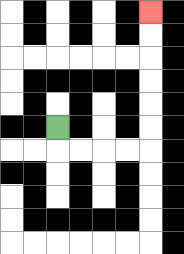{'start': '[2, 5]', 'end': '[6, 0]', 'path_directions': 'D,R,R,R,R,U,U,U,U,U,U', 'path_coordinates': '[[2, 5], [2, 6], [3, 6], [4, 6], [5, 6], [6, 6], [6, 5], [6, 4], [6, 3], [6, 2], [6, 1], [6, 0]]'}